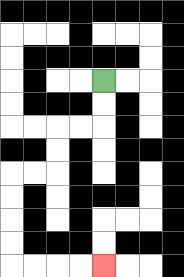{'start': '[4, 3]', 'end': '[4, 11]', 'path_directions': 'D,D,L,L,D,D,L,L,D,D,D,D,R,R,R,R', 'path_coordinates': '[[4, 3], [4, 4], [4, 5], [3, 5], [2, 5], [2, 6], [2, 7], [1, 7], [0, 7], [0, 8], [0, 9], [0, 10], [0, 11], [1, 11], [2, 11], [3, 11], [4, 11]]'}